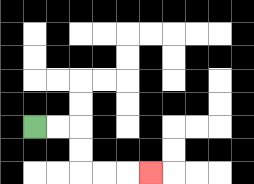{'start': '[1, 5]', 'end': '[6, 7]', 'path_directions': 'R,R,D,D,R,R,R', 'path_coordinates': '[[1, 5], [2, 5], [3, 5], [3, 6], [3, 7], [4, 7], [5, 7], [6, 7]]'}